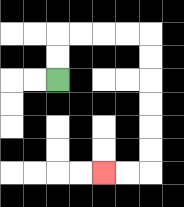{'start': '[2, 3]', 'end': '[4, 7]', 'path_directions': 'U,U,R,R,R,R,D,D,D,D,D,D,L,L', 'path_coordinates': '[[2, 3], [2, 2], [2, 1], [3, 1], [4, 1], [5, 1], [6, 1], [6, 2], [6, 3], [6, 4], [6, 5], [6, 6], [6, 7], [5, 7], [4, 7]]'}